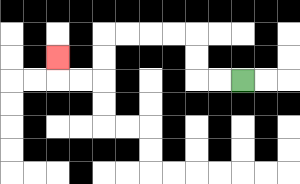{'start': '[10, 3]', 'end': '[2, 2]', 'path_directions': 'L,L,U,U,L,L,L,L,D,D,L,L,U', 'path_coordinates': '[[10, 3], [9, 3], [8, 3], [8, 2], [8, 1], [7, 1], [6, 1], [5, 1], [4, 1], [4, 2], [4, 3], [3, 3], [2, 3], [2, 2]]'}